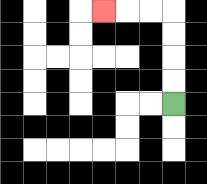{'start': '[7, 4]', 'end': '[4, 0]', 'path_directions': 'U,U,U,U,L,L,L', 'path_coordinates': '[[7, 4], [7, 3], [7, 2], [7, 1], [7, 0], [6, 0], [5, 0], [4, 0]]'}